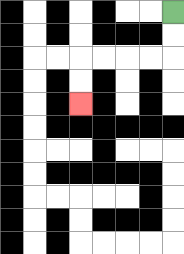{'start': '[7, 0]', 'end': '[3, 4]', 'path_directions': 'D,D,L,L,L,L,D,D', 'path_coordinates': '[[7, 0], [7, 1], [7, 2], [6, 2], [5, 2], [4, 2], [3, 2], [3, 3], [3, 4]]'}